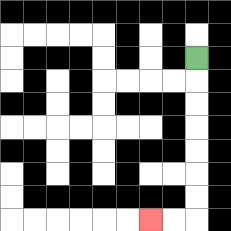{'start': '[8, 2]', 'end': '[6, 9]', 'path_directions': 'D,D,D,D,D,D,D,L,L', 'path_coordinates': '[[8, 2], [8, 3], [8, 4], [8, 5], [8, 6], [8, 7], [8, 8], [8, 9], [7, 9], [6, 9]]'}